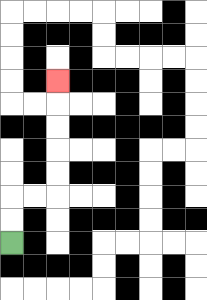{'start': '[0, 10]', 'end': '[2, 3]', 'path_directions': 'U,U,R,R,U,U,U,U,U', 'path_coordinates': '[[0, 10], [0, 9], [0, 8], [1, 8], [2, 8], [2, 7], [2, 6], [2, 5], [2, 4], [2, 3]]'}